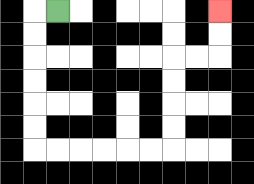{'start': '[2, 0]', 'end': '[9, 0]', 'path_directions': 'L,D,D,D,D,D,D,R,R,R,R,R,R,U,U,U,U,R,R,U,U', 'path_coordinates': '[[2, 0], [1, 0], [1, 1], [1, 2], [1, 3], [1, 4], [1, 5], [1, 6], [2, 6], [3, 6], [4, 6], [5, 6], [6, 6], [7, 6], [7, 5], [7, 4], [7, 3], [7, 2], [8, 2], [9, 2], [9, 1], [9, 0]]'}